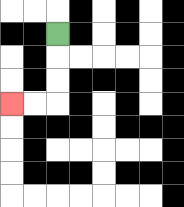{'start': '[2, 1]', 'end': '[0, 4]', 'path_directions': 'D,D,D,L,L', 'path_coordinates': '[[2, 1], [2, 2], [2, 3], [2, 4], [1, 4], [0, 4]]'}